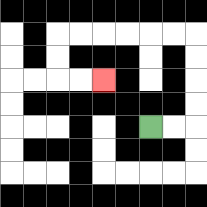{'start': '[6, 5]', 'end': '[4, 3]', 'path_directions': 'R,R,U,U,U,U,L,L,L,L,L,L,D,D,R,R', 'path_coordinates': '[[6, 5], [7, 5], [8, 5], [8, 4], [8, 3], [8, 2], [8, 1], [7, 1], [6, 1], [5, 1], [4, 1], [3, 1], [2, 1], [2, 2], [2, 3], [3, 3], [4, 3]]'}